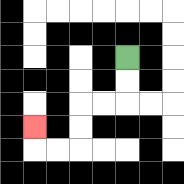{'start': '[5, 2]', 'end': '[1, 5]', 'path_directions': 'D,D,L,L,D,D,L,L,U', 'path_coordinates': '[[5, 2], [5, 3], [5, 4], [4, 4], [3, 4], [3, 5], [3, 6], [2, 6], [1, 6], [1, 5]]'}